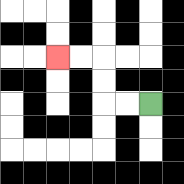{'start': '[6, 4]', 'end': '[2, 2]', 'path_directions': 'L,L,U,U,L,L', 'path_coordinates': '[[6, 4], [5, 4], [4, 4], [4, 3], [4, 2], [3, 2], [2, 2]]'}